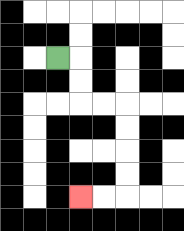{'start': '[2, 2]', 'end': '[3, 8]', 'path_directions': 'R,D,D,R,R,D,D,D,D,L,L', 'path_coordinates': '[[2, 2], [3, 2], [3, 3], [3, 4], [4, 4], [5, 4], [5, 5], [5, 6], [5, 7], [5, 8], [4, 8], [3, 8]]'}